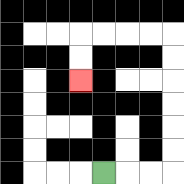{'start': '[4, 7]', 'end': '[3, 3]', 'path_directions': 'R,R,R,U,U,U,U,U,U,L,L,L,L,D,D', 'path_coordinates': '[[4, 7], [5, 7], [6, 7], [7, 7], [7, 6], [7, 5], [7, 4], [7, 3], [7, 2], [7, 1], [6, 1], [5, 1], [4, 1], [3, 1], [3, 2], [3, 3]]'}